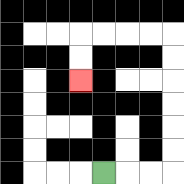{'start': '[4, 7]', 'end': '[3, 3]', 'path_directions': 'R,R,R,U,U,U,U,U,U,L,L,L,L,D,D', 'path_coordinates': '[[4, 7], [5, 7], [6, 7], [7, 7], [7, 6], [7, 5], [7, 4], [7, 3], [7, 2], [7, 1], [6, 1], [5, 1], [4, 1], [3, 1], [3, 2], [3, 3]]'}